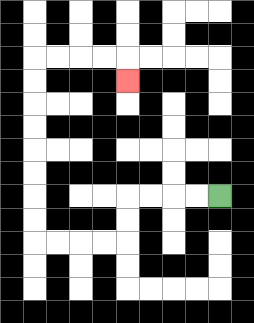{'start': '[9, 8]', 'end': '[5, 3]', 'path_directions': 'L,L,L,L,D,D,L,L,L,L,U,U,U,U,U,U,U,U,R,R,R,R,D', 'path_coordinates': '[[9, 8], [8, 8], [7, 8], [6, 8], [5, 8], [5, 9], [5, 10], [4, 10], [3, 10], [2, 10], [1, 10], [1, 9], [1, 8], [1, 7], [1, 6], [1, 5], [1, 4], [1, 3], [1, 2], [2, 2], [3, 2], [4, 2], [5, 2], [5, 3]]'}